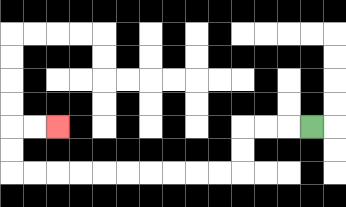{'start': '[13, 5]', 'end': '[2, 5]', 'path_directions': 'L,L,L,D,D,L,L,L,L,L,L,L,L,L,L,U,U,R,R', 'path_coordinates': '[[13, 5], [12, 5], [11, 5], [10, 5], [10, 6], [10, 7], [9, 7], [8, 7], [7, 7], [6, 7], [5, 7], [4, 7], [3, 7], [2, 7], [1, 7], [0, 7], [0, 6], [0, 5], [1, 5], [2, 5]]'}